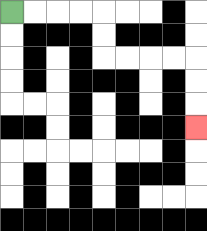{'start': '[0, 0]', 'end': '[8, 5]', 'path_directions': 'R,R,R,R,D,D,R,R,R,R,D,D,D', 'path_coordinates': '[[0, 0], [1, 0], [2, 0], [3, 0], [4, 0], [4, 1], [4, 2], [5, 2], [6, 2], [7, 2], [8, 2], [8, 3], [8, 4], [8, 5]]'}